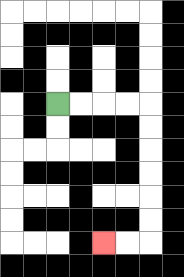{'start': '[2, 4]', 'end': '[4, 10]', 'path_directions': 'R,R,R,R,D,D,D,D,D,D,L,L', 'path_coordinates': '[[2, 4], [3, 4], [4, 4], [5, 4], [6, 4], [6, 5], [6, 6], [6, 7], [6, 8], [6, 9], [6, 10], [5, 10], [4, 10]]'}